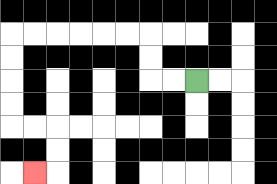{'start': '[8, 3]', 'end': '[1, 7]', 'path_directions': 'L,L,U,U,L,L,L,L,L,L,D,D,D,D,R,R,D,D,L', 'path_coordinates': '[[8, 3], [7, 3], [6, 3], [6, 2], [6, 1], [5, 1], [4, 1], [3, 1], [2, 1], [1, 1], [0, 1], [0, 2], [0, 3], [0, 4], [0, 5], [1, 5], [2, 5], [2, 6], [2, 7], [1, 7]]'}